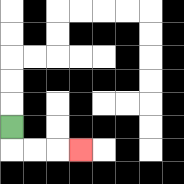{'start': '[0, 5]', 'end': '[3, 6]', 'path_directions': 'D,R,R,R', 'path_coordinates': '[[0, 5], [0, 6], [1, 6], [2, 6], [3, 6]]'}